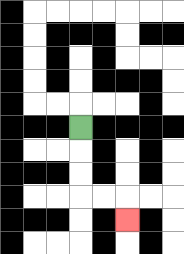{'start': '[3, 5]', 'end': '[5, 9]', 'path_directions': 'D,D,D,R,R,D', 'path_coordinates': '[[3, 5], [3, 6], [3, 7], [3, 8], [4, 8], [5, 8], [5, 9]]'}